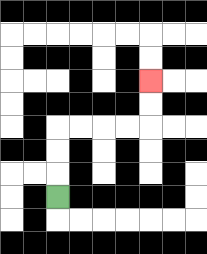{'start': '[2, 8]', 'end': '[6, 3]', 'path_directions': 'U,U,U,R,R,R,R,U,U', 'path_coordinates': '[[2, 8], [2, 7], [2, 6], [2, 5], [3, 5], [4, 5], [5, 5], [6, 5], [6, 4], [6, 3]]'}